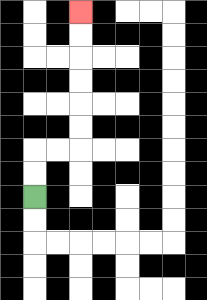{'start': '[1, 8]', 'end': '[3, 0]', 'path_directions': 'U,U,R,R,U,U,U,U,U,U', 'path_coordinates': '[[1, 8], [1, 7], [1, 6], [2, 6], [3, 6], [3, 5], [3, 4], [3, 3], [3, 2], [3, 1], [3, 0]]'}